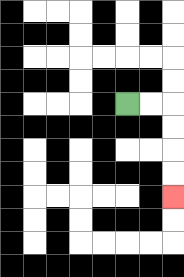{'start': '[5, 4]', 'end': '[7, 8]', 'path_directions': 'R,R,D,D,D,D', 'path_coordinates': '[[5, 4], [6, 4], [7, 4], [7, 5], [7, 6], [7, 7], [7, 8]]'}